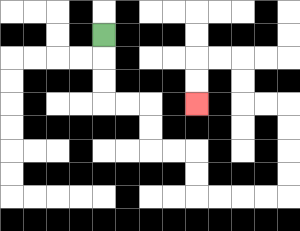{'start': '[4, 1]', 'end': '[8, 4]', 'path_directions': 'D,D,D,R,R,D,D,R,R,D,D,R,R,R,R,U,U,U,U,L,L,U,U,L,L,D,D', 'path_coordinates': '[[4, 1], [4, 2], [4, 3], [4, 4], [5, 4], [6, 4], [6, 5], [6, 6], [7, 6], [8, 6], [8, 7], [8, 8], [9, 8], [10, 8], [11, 8], [12, 8], [12, 7], [12, 6], [12, 5], [12, 4], [11, 4], [10, 4], [10, 3], [10, 2], [9, 2], [8, 2], [8, 3], [8, 4]]'}